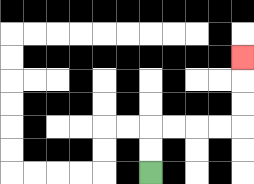{'start': '[6, 7]', 'end': '[10, 2]', 'path_directions': 'U,U,R,R,R,R,U,U,U', 'path_coordinates': '[[6, 7], [6, 6], [6, 5], [7, 5], [8, 5], [9, 5], [10, 5], [10, 4], [10, 3], [10, 2]]'}